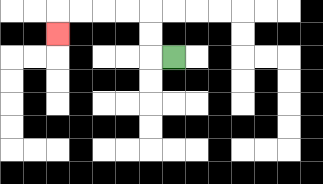{'start': '[7, 2]', 'end': '[2, 1]', 'path_directions': 'L,U,U,L,L,L,L,D', 'path_coordinates': '[[7, 2], [6, 2], [6, 1], [6, 0], [5, 0], [4, 0], [3, 0], [2, 0], [2, 1]]'}